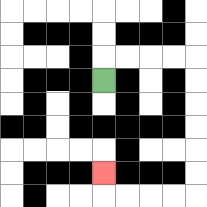{'start': '[4, 3]', 'end': '[4, 7]', 'path_directions': 'U,R,R,R,R,D,D,D,D,D,D,L,L,L,L,U', 'path_coordinates': '[[4, 3], [4, 2], [5, 2], [6, 2], [7, 2], [8, 2], [8, 3], [8, 4], [8, 5], [8, 6], [8, 7], [8, 8], [7, 8], [6, 8], [5, 8], [4, 8], [4, 7]]'}